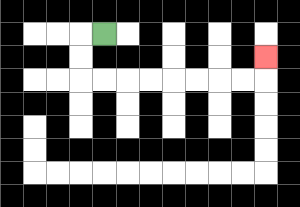{'start': '[4, 1]', 'end': '[11, 2]', 'path_directions': 'L,D,D,R,R,R,R,R,R,R,R,U', 'path_coordinates': '[[4, 1], [3, 1], [3, 2], [3, 3], [4, 3], [5, 3], [6, 3], [7, 3], [8, 3], [9, 3], [10, 3], [11, 3], [11, 2]]'}